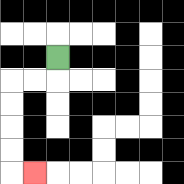{'start': '[2, 2]', 'end': '[1, 7]', 'path_directions': 'D,L,L,D,D,D,D,R', 'path_coordinates': '[[2, 2], [2, 3], [1, 3], [0, 3], [0, 4], [0, 5], [0, 6], [0, 7], [1, 7]]'}